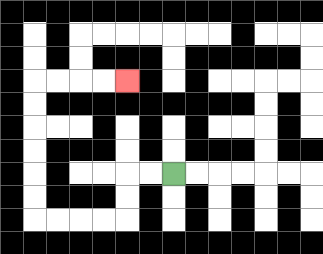{'start': '[7, 7]', 'end': '[5, 3]', 'path_directions': 'L,L,D,D,L,L,L,L,U,U,U,U,U,U,R,R,R,R', 'path_coordinates': '[[7, 7], [6, 7], [5, 7], [5, 8], [5, 9], [4, 9], [3, 9], [2, 9], [1, 9], [1, 8], [1, 7], [1, 6], [1, 5], [1, 4], [1, 3], [2, 3], [3, 3], [4, 3], [5, 3]]'}